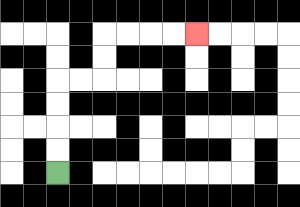{'start': '[2, 7]', 'end': '[8, 1]', 'path_directions': 'U,U,U,U,R,R,U,U,R,R,R,R', 'path_coordinates': '[[2, 7], [2, 6], [2, 5], [2, 4], [2, 3], [3, 3], [4, 3], [4, 2], [4, 1], [5, 1], [6, 1], [7, 1], [8, 1]]'}